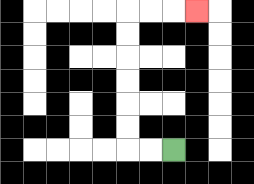{'start': '[7, 6]', 'end': '[8, 0]', 'path_directions': 'L,L,U,U,U,U,U,U,R,R,R', 'path_coordinates': '[[7, 6], [6, 6], [5, 6], [5, 5], [5, 4], [5, 3], [5, 2], [5, 1], [5, 0], [6, 0], [7, 0], [8, 0]]'}